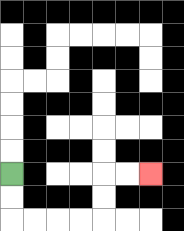{'start': '[0, 7]', 'end': '[6, 7]', 'path_directions': 'D,D,R,R,R,R,U,U,R,R', 'path_coordinates': '[[0, 7], [0, 8], [0, 9], [1, 9], [2, 9], [3, 9], [4, 9], [4, 8], [4, 7], [5, 7], [6, 7]]'}